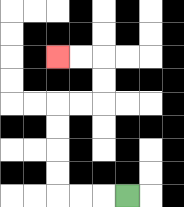{'start': '[5, 8]', 'end': '[2, 2]', 'path_directions': 'L,L,L,U,U,U,U,R,R,U,U,L,L', 'path_coordinates': '[[5, 8], [4, 8], [3, 8], [2, 8], [2, 7], [2, 6], [2, 5], [2, 4], [3, 4], [4, 4], [4, 3], [4, 2], [3, 2], [2, 2]]'}